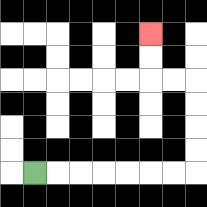{'start': '[1, 7]', 'end': '[6, 1]', 'path_directions': 'R,R,R,R,R,R,R,U,U,U,U,L,L,U,U', 'path_coordinates': '[[1, 7], [2, 7], [3, 7], [4, 7], [5, 7], [6, 7], [7, 7], [8, 7], [8, 6], [8, 5], [8, 4], [8, 3], [7, 3], [6, 3], [6, 2], [6, 1]]'}